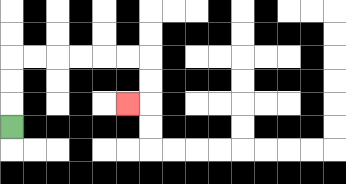{'start': '[0, 5]', 'end': '[5, 4]', 'path_directions': 'U,U,U,R,R,R,R,R,R,D,D,L', 'path_coordinates': '[[0, 5], [0, 4], [0, 3], [0, 2], [1, 2], [2, 2], [3, 2], [4, 2], [5, 2], [6, 2], [6, 3], [6, 4], [5, 4]]'}